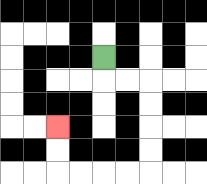{'start': '[4, 2]', 'end': '[2, 5]', 'path_directions': 'D,R,R,D,D,D,D,L,L,L,L,U,U', 'path_coordinates': '[[4, 2], [4, 3], [5, 3], [6, 3], [6, 4], [6, 5], [6, 6], [6, 7], [5, 7], [4, 7], [3, 7], [2, 7], [2, 6], [2, 5]]'}